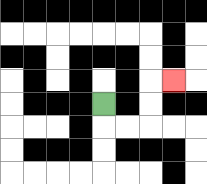{'start': '[4, 4]', 'end': '[7, 3]', 'path_directions': 'D,R,R,U,U,R', 'path_coordinates': '[[4, 4], [4, 5], [5, 5], [6, 5], [6, 4], [6, 3], [7, 3]]'}